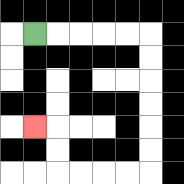{'start': '[1, 1]', 'end': '[1, 5]', 'path_directions': 'R,R,R,R,R,D,D,D,D,D,D,L,L,L,L,U,U,L', 'path_coordinates': '[[1, 1], [2, 1], [3, 1], [4, 1], [5, 1], [6, 1], [6, 2], [6, 3], [6, 4], [6, 5], [6, 6], [6, 7], [5, 7], [4, 7], [3, 7], [2, 7], [2, 6], [2, 5], [1, 5]]'}